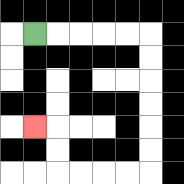{'start': '[1, 1]', 'end': '[1, 5]', 'path_directions': 'R,R,R,R,R,D,D,D,D,D,D,L,L,L,L,U,U,L', 'path_coordinates': '[[1, 1], [2, 1], [3, 1], [4, 1], [5, 1], [6, 1], [6, 2], [6, 3], [6, 4], [6, 5], [6, 6], [6, 7], [5, 7], [4, 7], [3, 7], [2, 7], [2, 6], [2, 5], [1, 5]]'}